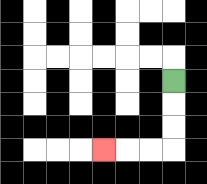{'start': '[7, 3]', 'end': '[4, 6]', 'path_directions': 'D,D,D,L,L,L', 'path_coordinates': '[[7, 3], [7, 4], [7, 5], [7, 6], [6, 6], [5, 6], [4, 6]]'}